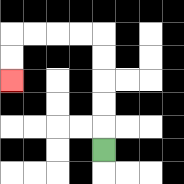{'start': '[4, 6]', 'end': '[0, 3]', 'path_directions': 'U,U,U,U,U,L,L,L,L,D,D', 'path_coordinates': '[[4, 6], [4, 5], [4, 4], [4, 3], [4, 2], [4, 1], [3, 1], [2, 1], [1, 1], [0, 1], [0, 2], [0, 3]]'}